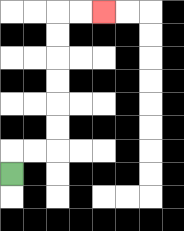{'start': '[0, 7]', 'end': '[4, 0]', 'path_directions': 'U,R,R,U,U,U,U,U,U,R,R', 'path_coordinates': '[[0, 7], [0, 6], [1, 6], [2, 6], [2, 5], [2, 4], [2, 3], [2, 2], [2, 1], [2, 0], [3, 0], [4, 0]]'}